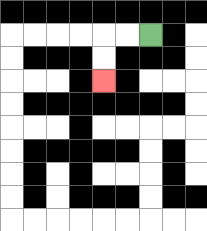{'start': '[6, 1]', 'end': '[4, 3]', 'path_directions': 'L,L,D,D', 'path_coordinates': '[[6, 1], [5, 1], [4, 1], [4, 2], [4, 3]]'}